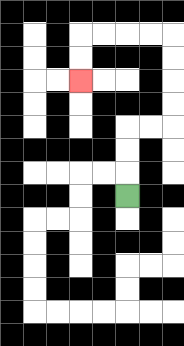{'start': '[5, 8]', 'end': '[3, 3]', 'path_directions': 'U,U,U,R,R,U,U,U,U,L,L,L,L,D,D', 'path_coordinates': '[[5, 8], [5, 7], [5, 6], [5, 5], [6, 5], [7, 5], [7, 4], [7, 3], [7, 2], [7, 1], [6, 1], [5, 1], [4, 1], [3, 1], [3, 2], [3, 3]]'}